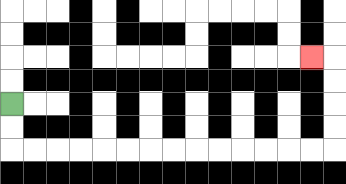{'start': '[0, 4]', 'end': '[13, 2]', 'path_directions': 'D,D,R,R,R,R,R,R,R,R,R,R,R,R,R,R,U,U,U,U,L', 'path_coordinates': '[[0, 4], [0, 5], [0, 6], [1, 6], [2, 6], [3, 6], [4, 6], [5, 6], [6, 6], [7, 6], [8, 6], [9, 6], [10, 6], [11, 6], [12, 6], [13, 6], [14, 6], [14, 5], [14, 4], [14, 3], [14, 2], [13, 2]]'}